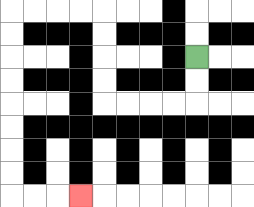{'start': '[8, 2]', 'end': '[3, 8]', 'path_directions': 'D,D,L,L,L,L,U,U,U,U,L,L,L,L,D,D,D,D,D,D,D,D,R,R,R', 'path_coordinates': '[[8, 2], [8, 3], [8, 4], [7, 4], [6, 4], [5, 4], [4, 4], [4, 3], [4, 2], [4, 1], [4, 0], [3, 0], [2, 0], [1, 0], [0, 0], [0, 1], [0, 2], [0, 3], [0, 4], [0, 5], [0, 6], [0, 7], [0, 8], [1, 8], [2, 8], [3, 8]]'}